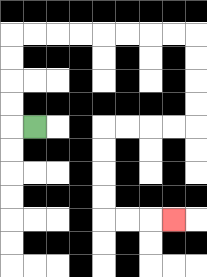{'start': '[1, 5]', 'end': '[7, 9]', 'path_directions': 'L,U,U,U,U,R,R,R,R,R,R,R,R,D,D,D,D,L,L,L,L,D,D,D,D,R,R,R', 'path_coordinates': '[[1, 5], [0, 5], [0, 4], [0, 3], [0, 2], [0, 1], [1, 1], [2, 1], [3, 1], [4, 1], [5, 1], [6, 1], [7, 1], [8, 1], [8, 2], [8, 3], [8, 4], [8, 5], [7, 5], [6, 5], [5, 5], [4, 5], [4, 6], [4, 7], [4, 8], [4, 9], [5, 9], [6, 9], [7, 9]]'}